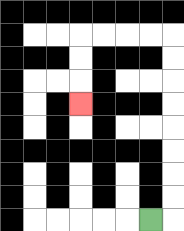{'start': '[6, 9]', 'end': '[3, 4]', 'path_directions': 'R,U,U,U,U,U,U,U,U,L,L,L,L,D,D,D', 'path_coordinates': '[[6, 9], [7, 9], [7, 8], [7, 7], [7, 6], [7, 5], [7, 4], [7, 3], [7, 2], [7, 1], [6, 1], [5, 1], [4, 1], [3, 1], [3, 2], [3, 3], [3, 4]]'}